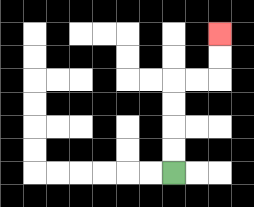{'start': '[7, 7]', 'end': '[9, 1]', 'path_directions': 'U,U,U,U,R,R,U,U', 'path_coordinates': '[[7, 7], [7, 6], [7, 5], [7, 4], [7, 3], [8, 3], [9, 3], [9, 2], [9, 1]]'}